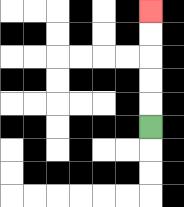{'start': '[6, 5]', 'end': '[6, 0]', 'path_directions': 'U,U,U,U,U', 'path_coordinates': '[[6, 5], [6, 4], [6, 3], [6, 2], [6, 1], [6, 0]]'}